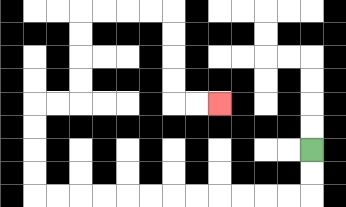{'start': '[13, 6]', 'end': '[9, 4]', 'path_directions': 'D,D,L,L,L,L,L,L,L,L,L,L,L,L,U,U,U,U,R,R,U,U,U,U,R,R,R,R,D,D,D,D,R,R', 'path_coordinates': '[[13, 6], [13, 7], [13, 8], [12, 8], [11, 8], [10, 8], [9, 8], [8, 8], [7, 8], [6, 8], [5, 8], [4, 8], [3, 8], [2, 8], [1, 8], [1, 7], [1, 6], [1, 5], [1, 4], [2, 4], [3, 4], [3, 3], [3, 2], [3, 1], [3, 0], [4, 0], [5, 0], [6, 0], [7, 0], [7, 1], [7, 2], [7, 3], [7, 4], [8, 4], [9, 4]]'}